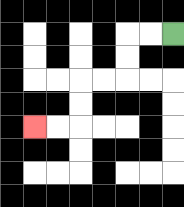{'start': '[7, 1]', 'end': '[1, 5]', 'path_directions': 'L,L,D,D,L,L,D,D,L,L', 'path_coordinates': '[[7, 1], [6, 1], [5, 1], [5, 2], [5, 3], [4, 3], [3, 3], [3, 4], [3, 5], [2, 5], [1, 5]]'}